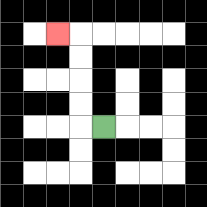{'start': '[4, 5]', 'end': '[2, 1]', 'path_directions': 'L,U,U,U,U,L', 'path_coordinates': '[[4, 5], [3, 5], [3, 4], [3, 3], [3, 2], [3, 1], [2, 1]]'}